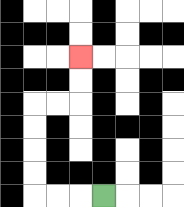{'start': '[4, 8]', 'end': '[3, 2]', 'path_directions': 'L,L,L,U,U,U,U,R,R,U,U', 'path_coordinates': '[[4, 8], [3, 8], [2, 8], [1, 8], [1, 7], [1, 6], [1, 5], [1, 4], [2, 4], [3, 4], [3, 3], [3, 2]]'}